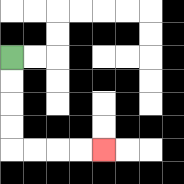{'start': '[0, 2]', 'end': '[4, 6]', 'path_directions': 'D,D,D,D,R,R,R,R', 'path_coordinates': '[[0, 2], [0, 3], [0, 4], [0, 5], [0, 6], [1, 6], [2, 6], [3, 6], [4, 6]]'}